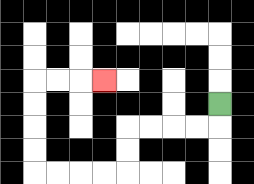{'start': '[9, 4]', 'end': '[4, 3]', 'path_directions': 'D,L,L,L,L,D,D,L,L,L,L,U,U,U,U,R,R,R', 'path_coordinates': '[[9, 4], [9, 5], [8, 5], [7, 5], [6, 5], [5, 5], [5, 6], [5, 7], [4, 7], [3, 7], [2, 7], [1, 7], [1, 6], [1, 5], [1, 4], [1, 3], [2, 3], [3, 3], [4, 3]]'}